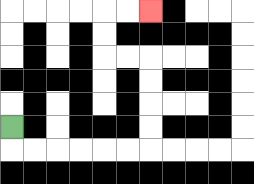{'start': '[0, 5]', 'end': '[6, 0]', 'path_directions': 'D,R,R,R,R,R,R,U,U,U,U,L,L,U,U,R,R', 'path_coordinates': '[[0, 5], [0, 6], [1, 6], [2, 6], [3, 6], [4, 6], [5, 6], [6, 6], [6, 5], [6, 4], [6, 3], [6, 2], [5, 2], [4, 2], [4, 1], [4, 0], [5, 0], [6, 0]]'}